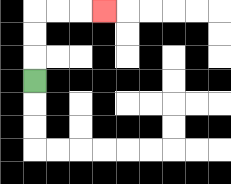{'start': '[1, 3]', 'end': '[4, 0]', 'path_directions': 'U,U,U,R,R,R', 'path_coordinates': '[[1, 3], [1, 2], [1, 1], [1, 0], [2, 0], [3, 0], [4, 0]]'}